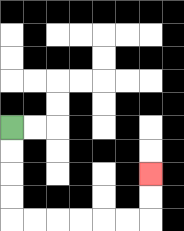{'start': '[0, 5]', 'end': '[6, 7]', 'path_directions': 'D,D,D,D,R,R,R,R,R,R,U,U', 'path_coordinates': '[[0, 5], [0, 6], [0, 7], [0, 8], [0, 9], [1, 9], [2, 9], [3, 9], [4, 9], [5, 9], [6, 9], [6, 8], [6, 7]]'}